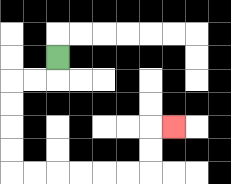{'start': '[2, 2]', 'end': '[7, 5]', 'path_directions': 'D,L,L,D,D,D,D,R,R,R,R,R,R,U,U,R', 'path_coordinates': '[[2, 2], [2, 3], [1, 3], [0, 3], [0, 4], [0, 5], [0, 6], [0, 7], [1, 7], [2, 7], [3, 7], [4, 7], [5, 7], [6, 7], [6, 6], [6, 5], [7, 5]]'}